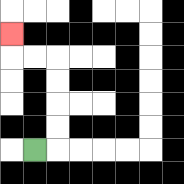{'start': '[1, 6]', 'end': '[0, 1]', 'path_directions': 'R,U,U,U,U,L,L,U', 'path_coordinates': '[[1, 6], [2, 6], [2, 5], [2, 4], [2, 3], [2, 2], [1, 2], [0, 2], [0, 1]]'}